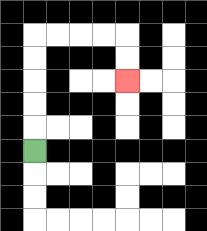{'start': '[1, 6]', 'end': '[5, 3]', 'path_directions': 'U,U,U,U,U,R,R,R,R,D,D', 'path_coordinates': '[[1, 6], [1, 5], [1, 4], [1, 3], [1, 2], [1, 1], [2, 1], [3, 1], [4, 1], [5, 1], [5, 2], [5, 3]]'}